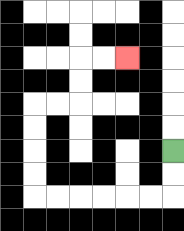{'start': '[7, 6]', 'end': '[5, 2]', 'path_directions': 'D,D,L,L,L,L,L,L,U,U,U,U,R,R,U,U,R,R', 'path_coordinates': '[[7, 6], [7, 7], [7, 8], [6, 8], [5, 8], [4, 8], [3, 8], [2, 8], [1, 8], [1, 7], [1, 6], [1, 5], [1, 4], [2, 4], [3, 4], [3, 3], [3, 2], [4, 2], [5, 2]]'}